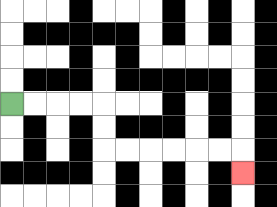{'start': '[0, 4]', 'end': '[10, 7]', 'path_directions': 'R,R,R,R,D,D,R,R,R,R,R,R,D', 'path_coordinates': '[[0, 4], [1, 4], [2, 4], [3, 4], [4, 4], [4, 5], [4, 6], [5, 6], [6, 6], [7, 6], [8, 6], [9, 6], [10, 6], [10, 7]]'}